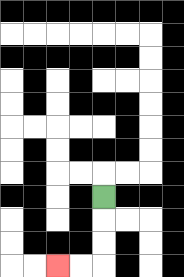{'start': '[4, 8]', 'end': '[2, 11]', 'path_directions': 'D,D,D,L,L', 'path_coordinates': '[[4, 8], [4, 9], [4, 10], [4, 11], [3, 11], [2, 11]]'}